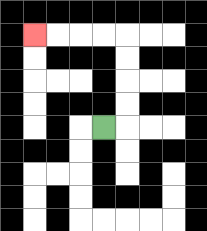{'start': '[4, 5]', 'end': '[1, 1]', 'path_directions': 'R,U,U,U,U,L,L,L,L', 'path_coordinates': '[[4, 5], [5, 5], [5, 4], [5, 3], [5, 2], [5, 1], [4, 1], [3, 1], [2, 1], [1, 1]]'}